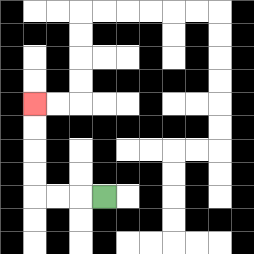{'start': '[4, 8]', 'end': '[1, 4]', 'path_directions': 'L,L,L,U,U,U,U', 'path_coordinates': '[[4, 8], [3, 8], [2, 8], [1, 8], [1, 7], [1, 6], [1, 5], [1, 4]]'}